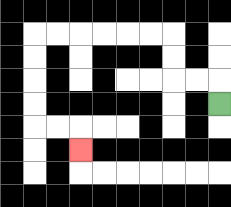{'start': '[9, 4]', 'end': '[3, 6]', 'path_directions': 'U,L,L,U,U,L,L,L,L,L,L,D,D,D,D,R,R,D', 'path_coordinates': '[[9, 4], [9, 3], [8, 3], [7, 3], [7, 2], [7, 1], [6, 1], [5, 1], [4, 1], [3, 1], [2, 1], [1, 1], [1, 2], [1, 3], [1, 4], [1, 5], [2, 5], [3, 5], [3, 6]]'}